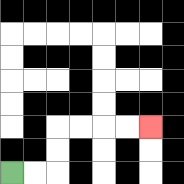{'start': '[0, 7]', 'end': '[6, 5]', 'path_directions': 'R,R,U,U,R,R,R,R', 'path_coordinates': '[[0, 7], [1, 7], [2, 7], [2, 6], [2, 5], [3, 5], [4, 5], [5, 5], [6, 5]]'}